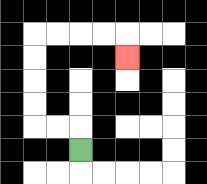{'start': '[3, 6]', 'end': '[5, 2]', 'path_directions': 'U,L,L,U,U,U,U,R,R,R,R,D', 'path_coordinates': '[[3, 6], [3, 5], [2, 5], [1, 5], [1, 4], [1, 3], [1, 2], [1, 1], [2, 1], [3, 1], [4, 1], [5, 1], [5, 2]]'}